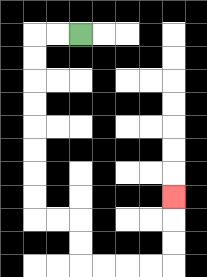{'start': '[3, 1]', 'end': '[7, 8]', 'path_directions': 'L,L,D,D,D,D,D,D,D,D,R,R,D,D,R,R,R,R,U,U,U', 'path_coordinates': '[[3, 1], [2, 1], [1, 1], [1, 2], [1, 3], [1, 4], [1, 5], [1, 6], [1, 7], [1, 8], [1, 9], [2, 9], [3, 9], [3, 10], [3, 11], [4, 11], [5, 11], [6, 11], [7, 11], [7, 10], [7, 9], [7, 8]]'}